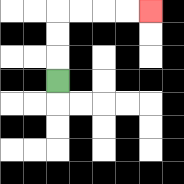{'start': '[2, 3]', 'end': '[6, 0]', 'path_directions': 'U,U,U,R,R,R,R', 'path_coordinates': '[[2, 3], [2, 2], [2, 1], [2, 0], [3, 0], [4, 0], [5, 0], [6, 0]]'}